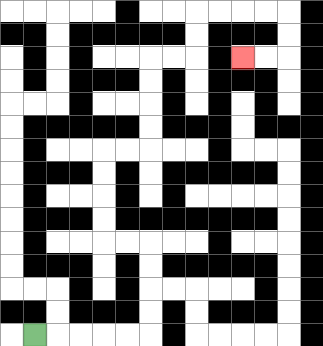{'start': '[1, 14]', 'end': '[10, 2]', 'path_directions': 'R,R,R,R,R,U,U,U,U,L,L,U,U,U,U,R,R,U,U,U,U,R,R,U,U,R,R,R,R,D,D,L,L', 'path_coordinates': '[[1, 14], [2, 14], [3, 14], [4, 14], [5, 14], [6, 14], [6, 13], [6, 12], [6, 11], [6, 10], [5, 10], [4, 10], [4, 9], [4, 8], [4, 7], [4, 6], [5, 6], [6, 6], [6, 5], [6, 4], [6, 3], [6, 2], [7, 2], [8, 2], [8, 1], [8, 0], [9, 0], [10, 0], [11, 0], [12, 0], [12, 1], [12, 2], [11, 2], [10, 2]]'}